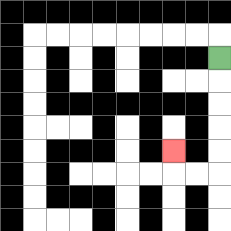{'start': '[9, 2]', 'end': '[7, 6]', 'path_directions': 'D,D,D,D,D,L,L,U', 'path_coordinates': '[[9, 2], [9, 3], [9, 4], [9, 5], [9, 6], [9, 7], [8, 7], [7, 7], [7, 6]]'}